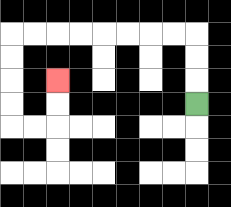{'start': '[8, 4]', 'end': '[2, 3]', 'path_directions': 'U,U,U,L,L,L,L,L,L,L,L,D,D,D,D,R,R,U,U', 'path_coordinates': '[[8, 4], [8, 3], [8, 2], [8, 1], [7, 1], [6, 1], [5, 1], [4, 1], [3, 1], [2, 1], [1, 1], [0, 1], [0, 2], [0, 3], [0, 4], [0, 5], [1, 5], [2, 5], [2, 4], [2, 3]]'}